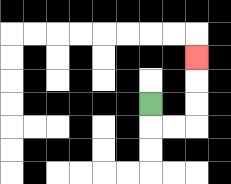{'start': '[6, 4]', 'end': '[8, 2]', 'path_directions': 'D,R,R,U,U,U', 'path_coordinates': '[[6, 4], [6, 5], [7, 5], [8, 5], [8, 4], [8, 3], [8, 2]]'}